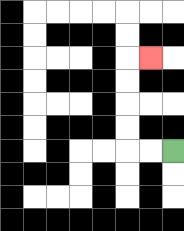{'start': '[7, 6]', 'end': '[6, 2]', 'path_directions': 'L,L,U,U,U,U,R', 'path_coordinates': '[[7, 6], [6, 6], [5, 6], [5, 5], [5, 4], [5, 3], [5, 2], [6, 2]]'}